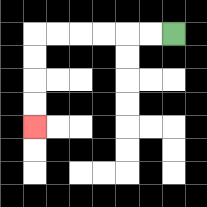{'start': '[7, 1]', 'end': '[1, 5]', 'path_directions': 'L,L,L,L,L,L,D,D,D,D', 'path_coordinates': '[[7, 1], [6, 1], [5, 1], [4, 1], [3, 1], [2, 1], [1, 1], [1, 2], [1, 3], [1, 4], [1, 5]]'}